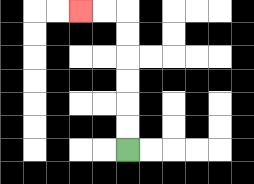{'start': '[5, 6]', 'end': '[3, 0]', 'path_directions': 'U,U,U,U,U,U,L,L', 'path_coordinates': '[[5, 6], [5, 5], [5, 4], [5, 3], [5, 2], [5, 1], [5, 0], [4, 0], [3, 0]]'}